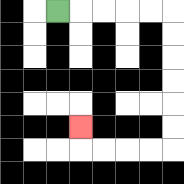{'start': '[2, 0]', 'end': '[3, 5]', 'path_directions': 'R,R,R,R,R,D,D,D,D,D,D,L,L,L,L,U', 'path_coordinates': '[[2, 0], [3, 0], [4, 0], [5, 0], [6, 0], [7, 0], [7, 1], [7, 2], [7, 3], [7, 4], [7, 5], [7, 6], [6, 6], [5, 6], [4, 6], [3, 6], [3, 5]]'}